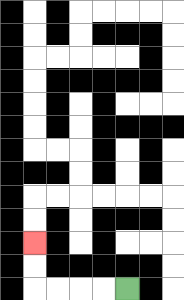{'start': '[5, 12]', 'end': '[1, 10]', 'path_directions': 'L,L,L,L,U,U', 'path_coordinates': '[[5, 12], [4, 12], [3, 12], [2, 12], [1, 12], [1, 11], [1, 10]]'}